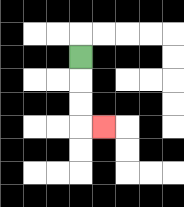{'start': '[3, 2]', 'end': '[4, 5]', 'path_directions': 'D,D,D,R', 'path_coordinates': '[[3, 2], [3, 3], [3, 4], [3, 5], [4, 5]]'}